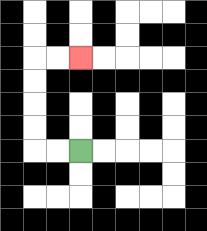{'start': '[3, 6]', 'end': '[3, 2]', 'path_directions': 'L,L,U,U,U,U,R,R', 'path_coordinates': '[[3, 6], [2, 6], [1, 6], [1, 5], [1, 4], [1, 3], [1, 2], [2, 2], [3, 2]]'}